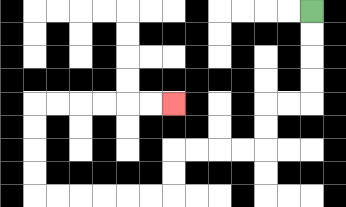{'start': '[13, 0]', 'end': '[7, 4]', 'path_directions': 'D,D,D,D,L,L,D,D,L,L,L,L,D,D,L,L,L,L,L,L,U,U,U,U,R,R,R,R,R,R', 'path_coordinates': '[[13, 0], [13, 1], [13, 2], [13, 3], [13, 4], [12, 4], [11, 4], [11, 5], [11, 6], [10, 6], [9, 6], [8, 6], [7, 6], [7, 7], [7, 8], [6, 8], [5, 8], [4, 8], [3, 8], [2, 8], [1, 8], [1, 7], [1, 6], [1, 5], [1, 4], [2, 4], [3, 4], [4, 4], [5, 4], [6, 4], [7, 4]]'}